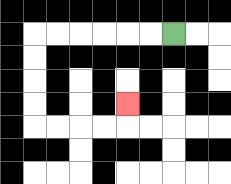{'start': '[7, 1]', 'end': '[5, 4]', 'path_directions': 'L,L,L,L,L,L,D,D,D,D,R,R,R,R,U', 'path_coordinates': '[[7, 1], [6, 1], [5, 1], [4, 1], [3, 1], [2, 1], [1, 1], [1, 2], [1, 3], [1, 4], [1, 5], [2, 5], [3, 5], [4, 5], [5, 5], [5, 4]]'}